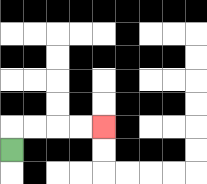{'start': '[0, 6]', 'end': '[4, 5]', 'path_directions': 'U,R,R,R,R', 'path_coordinates': '[[0, 6], [0, 5], [1, 5], [2, 5], [3, 5], [4, 5]]'}